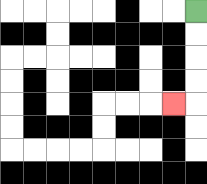{'start': '[8, 0]', 'end': '[7, 4]', 'path_directions': 'D,D,D,D,L', 'path_coordinates': '[[8, 0], [8, 1], [8, 2], [8, 3], [8, 4], [7, 4]]'}